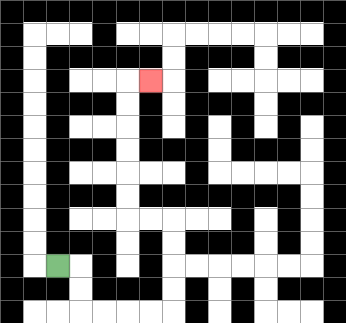{'start': '[2, 11]', 'end': '[6, 3]', 'path_directions': 'R,D,D,R,R,R,R,U,U,U,U,L,L,U,U,U,U,U,U,R', 'path_coordinates': '[[2, 11], [3, 11], [3, 12], [3, 13], [4, 13], [5, 13], [6, 13], [7, 13], [7, 12], [7, 11], [7, 10], [7, 9], [6, 9], [5, 9], [5, 8], [5, 7], [5, 6], [5, 5], [5, 4], [5, 3], [6, 3]]'}